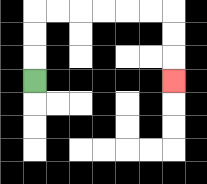{'start': '[1, 3]', 'end': '[7, 3]', 'path_directions': 'U,U,U,R,R,R,R,R,R,D,D,D', 'path_coordinates': '[[1, 3], [1, 2], [1, 1], [1, 0], [2, 0], [3, 0], [4, 0], [5, 0], [6, 0], [7, 0], [7, 1], [7, 2], [7, 3]]'}